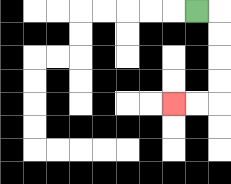{'start': '[8, 0]', 'end': '[7, 4]', 'path_directions': 'R,D,D,D,D,L,L', 'path_coordinates': '[[8, 0], [9, 0], [9, 1], [9, 2], [9, 3], [9, 4], [8, 4], [7, 4]]'}